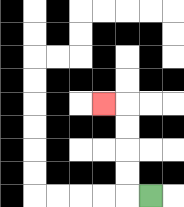{'start': '[6, 8]', 'end': '[4, 4]', 'path_directions': 'L,U,U,U,U,L', 'path_coordinates': '[[6, 8], [5, 8], [5, 7], [5, 6], [5, 5], [5, 4], [4, 4]]'}